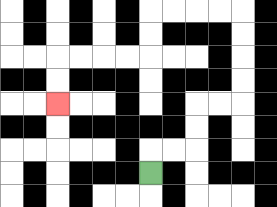{'start': '[6, 7]', 'end': '[2, 4]', 'path_directions': 'U,R,R,U,U,R,R,U,U,U,U,L,L,L,L,D,D,L,L,L,L,D,D', 'path_coordinates': '[[6, 7], [6, 6], [7, 6], [8, 6], [8, 5], [8, 4], [9, 4], [10, 4], [10, 3], [10, 2], [10, 1], [10, 0], [9, 0], [8, 0], [7, 0], [6, 0], [6, 1], [6, 2], [5, 2], [4, 2], [3, 2], [2, 2], [2, 3], [2, 4]]'}